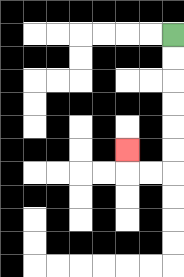{'start': '[7, 1]', 'end': '[5, 6]', 'path_directions': 'D,D,D,D,D,D,L,L,U', 'path_coordinates': '[[7, 1], [7, 2], [7, 3], [7, 4], [7, 5], [7, 6], [7, 7], [6, 7], [5, 7], [5, 6]]'}